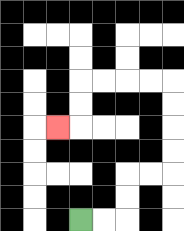{'start': '[3, 9]', 'end': '[2, 5]', 'path_directions': 'R,R,U,U,R,R,U,U,U,U,L,L,L,L,D,D,L', 'path_coordinates': '[[3, 9], [4, 9], [5, 9], [5, 8], [5, 7], [6, 7], [7, 7], [7, 6], [7, 5], [7, 4], [7, 3], [6, 3], [5, 3], [4, 3], [3, 3], [3, 4], [3, 5], [2, 5]]'}